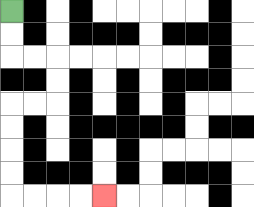{'start': '[0, 0]', 'end': '[4, 8]', 'path_directions': 'D,D,R,R,D,D,L,L,D,D,D,D,R,R,R,R', 'path_coordinates': '[[0, 0], [0, 1], [0, 2], [1, 2], [2, 2], [2, 3], [2, 4], [1, 4], [0, 4], [0, 5], [0, 6], [0, 7], [0, 8], [1, 8], [2, 8], [3, 8], [4, 8]]'}